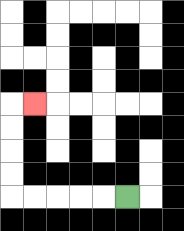{'start': '[5, 8]', 'end': '[1, 4]', 'path_directions': 'L,L,L,L,L,U,U,U,U,R', 'path_coordinates': '[[5, 8], [4, 8], [3, 8], [2, 8], [1, 8], [0, 8], [0, 7], [0, 6], [0, 5], [0, 4], [1, 4]]'}